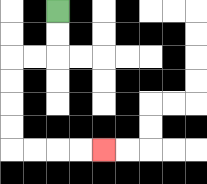{'start': '[2, 0]', 'end': '[4, 6]', 'path_directions': 'D,D,L,L,D,D,D,D,R,R,R,R', 'path_coordinates': '[[2, 0], [2, 1], [2, 2], [1, 2], [0, 2], [0, 3], [0, 4], [0, 5], [0, 6], [1, 6], [2, 6], [3, 6], [4, 6]]'}